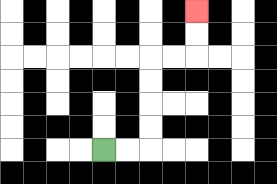{'start': '[4, 6]', 'end': '[8, 0]', 'path_directions': 'R,R,U,U,U,U,R,R,U,U', 'path_coordinates': '[[4, 6], [5, 6], [6, 6], [6, 5], [6, 4], [6, 3], [6, 2], [7, 2], [8, 2], [8, 1], [8, 0]]'}